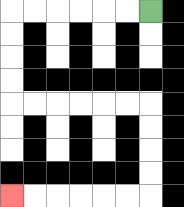{'start': '[6, 0]', 'end': '[0, 8]', 'path_directions': 'L,L,L,L,L,L,D,D,D,D,R,R,R,R,R,R,D,D,D,D,L,L,L,L,L,L', 'path_coordinates': '[[6, 0], [5, 0], [4, 0], [3, 0], [2, 0], [1, 0], [0, 0], [0, 1], [0, 2], [0, 3], [0, 4], [1, 4], [2, 4], [3, 4], [4, 4], [5, 4], [6, 4], [6, 5], [6, 6], [6, 7], [6, 8], [5, 8], [4, 8], [3, 8], [2, 8], [1, 8], [0, 8]]'}